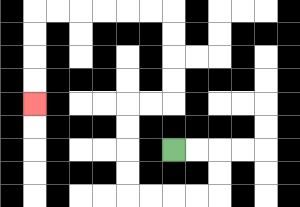{'start': '[7, 6]', 'end': '[1, 4]', 'path_directions': 'R,R,D,D,L,L,L,L,U,U,U,U,R,R,U,U,U,U,L,L,L,L,L,L,D,D,D,D', 'path_coordinates': '[[7, 6], [8, 6], [9, 6], [9, 7], [9, 8], [8, 8], [7, 8], [6, 8], [5, 8], [5, 7], [5, 6], [5, 5], [5, 4], [6, 4], [7, 4], [7, 3], [7, 2], [7, 1], [7, 0], [6, 0], [5, 0], [4, 0], [3, 0], [2, 0], [1, 0], [1, 1], [1, 2], [1, 3], [1, 4]]'}